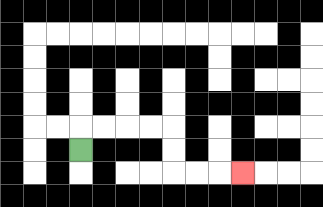{'start': '[3, 6]', 'end': '[10, 7]', 'path_directions': 'U,R,R,R,R,D,D,R,R,R', 'path_coordinates': '[[3, 6], [3, 5], [4, 5], [5, 5], [6, 5], [7, 5], [7, 6], [7, 7], [8, 7], [9, 7], [10, 7]]'}